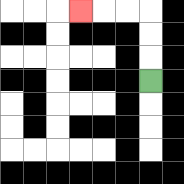{'start': '[6, 3]', 'end': '[3, 0]', 'path_directions': 'U,U,U,L,L,L', 'path_coordinates': '[[6, 3], [6, 2], [6, 1], [6, 0], [5, 0], [4, 0], [3, 0]]'}